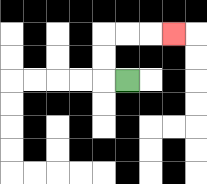{'start': '[5, 3]', 'end': '[7, 1]', 'path_directions': 'L,U,U,R,R,R', 'path_coordinates': '[[5, 3], [4, 3], [4, 2], [4, 1], [5, 1], [6, 1], [7, 1]]'}